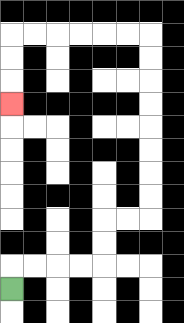{'start': '[0, 12]', 'end': '[0, 4]', 'path_directions': 'U,R,R,R,R,U,U,R,R,U,U,U,U,U,U,U,U,L,L,L,L,L,L,D,D,D', 'path_coordinates': '[[0, 12], [0, 11], [1, 11], [2, 11], [3, 11], [4, 11], [4, 10], [4, 9], [5, 9], [6, 9], [6, 8], [6, 7], [6, 6], [6, 5], [6, 4], [6, 3], [6, 2], [6, 1], [5, 1], [4, 1], [3, 1], [2, 1], [1, 1], [0, 1], [0, 2], [0, 3], [0, 4]]'}